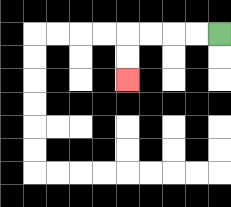{'start': '[9, 1]', 'end': '[5, 3]', 'path_directions': 'L,L,L,L,D,D', 'path_coordinates': '[[9, 1], [8, 1], [7, 1], [6, 1], [5, 1], [5, 2], [5, 3]]'}